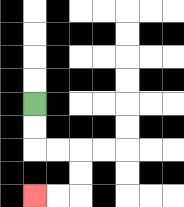{'start': '[1, 4]', 'end': '[1, 8]', 'path_directions': 'D,D,R,R,D,D,L,L', 'path_coordinates': '[[1, 4], [1, 5], [1, 6], [2, 6], [3, 6], [3, 7], [3, 8], [2, 8], [1, 8]]'}